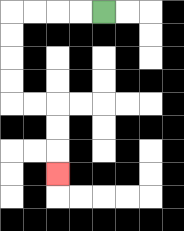{'start': '[4, 0]', 'end': '[2, 7]', 'path_directions': 'L,L,L,L,D,D,D,D,R,R,D,D,D', 'path_coordinates': '[[4, 0], [3, 0], [2, 0], [1, 0], [0, 0], [0, 1], [0, 2], [0, 3], [0, 4], [1, 4], [2, 4], [2, 5], [2, 6], [2, 7]]'}